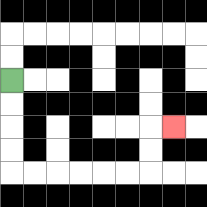{'start': '[0, 3]', 'end': '[7, 5]', 'path_directions': 'D,D,D,D,R,R,R,R,R,R,U,U,R', 'path_coordinates': '[[0, 3], [0, 4], [0, 5], [0, 6], [0, 7], [1, 7], [2, 7], [3, 7], [4, 7], [5, 7], [6, 7], [6, 6], [6, 5], [7, 5]]'}